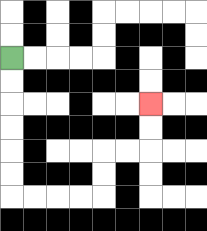{'start': '[0, 2]', 'end': '[6, 4]', 'path_directions': 'D,D,D,D,D,D,R,R,R,R,U,U,R,R,U,U', 'path_coordinates': '[[0, 2], [0, 3], [0, 4], [0, 5], [0, 6], [0, 7], [0, 8], [1, 8], [2, 8], [3, 8], [4, 8], [4, 7], [4, 6], [5, 6], [6, 6], [6, 5], [6, 4]]'}